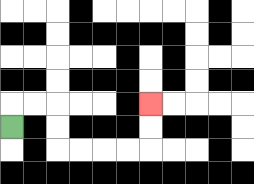{'start': '[0, 5]', 'end': '[6, 4]', 'path_directions': 'U,R,R,D,D,R,R,R,R,U,U', 'path_coordinates': '[[0, 5], [0, 4], [1, 4], [2, 4], [2, 5], [2, 6], [3, 6], [4, 6], [5, 6], [6, 6], [6, 5], [6, 4]]'}